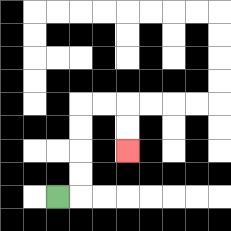{'start': '[2, 8]', 'end': '[5, 6]', 'path_directions': 'R,U,U,U,U,R,R,D,D', 'path_coordinates': '[[2, 8], [3, 8], [3, 7], [3, 6], [3, 5], [3, 4], [4, 4], [5, 4], [5, 5], [5, 6]]'}